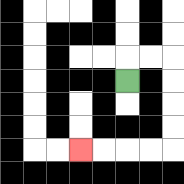{'start': '[5, 3]', 'end': '[3, 6]', 'path_directions': 'U,R,R,D,D,D,D,L,L,L,L', 'path_coordinates': '[[5, 3], [5, 2], [6, 2], [7, 2], [7, 3], [7, 4], [7, 5], [7, 6], [6, 6], [5, 6], [4, 6], [3, 6]]'}